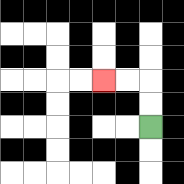{'start': '[6, 5]', 'end': '[4, 3]', 'path_directions': 'U,U,L,L', 'path_coordinates': '[[6, 5], [6, 4], [6, 3], [5, 3], [4, 3]]'}